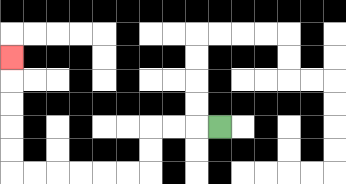{'start': '[9, 5]', 'end': '[0, 2]', 'path_directions': 'L,L,L,D,D,L,L,L,L,L,L,U,U,U,U,U', 'path_coordinates': '[[9, 5], [8, 5], [7, 5], [6, 5], [6, 6], [6, 7], [5, 7], [4, 7], [3, 7], [2, 7], [1, 7], [0, 7], [0, 6], [0, 5], [0, 4], [0, 3], [0, 2]]'}